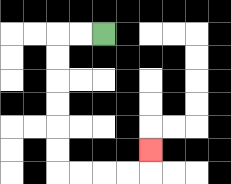{'start': '[4, 1]', 'end': '[6, 6]', 'path_directions': 'L,L,D,D,D,D,D,D,R,R,R,R,U', 'path_coordinates': '[[4, 1], [3, 1], [2, 1], [2, 2], [2, 3], [2, 4], [2, 5], [2, 6], [2, 7], [3, 7], [4, 7], [5, 7], [6, 7], [6, 6]]'}